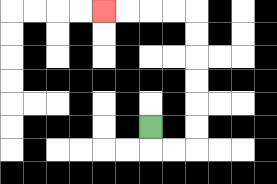{'start': '[6, 5]', 'end': '[4, 0]', 'path_directions': 'D,R,R,U,U,U,U,U,U,L,L,L,L', 'path_coordinates': '[[6, 5], [6, 6], [7, 6], [8, 6], [8, 5], [8, 4], [8, 3], [8, 2], [8, 1], [8, 0], [7, 0], [6, 0], [5, 0], [4, 0]]'}